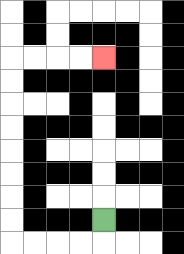{'start': '[4, 9]', 'end': '[4, 2]', 'path_directions': 'D,L,L,L,L,U,U,U,U,U,U,U,U,R,R,R,R', 'path_coordinates': '[[4, 9], [4, 10], [3, 10], [2, 10], [1, 10], [0, 10], [0, 9], [0, 8], [0, 7], [0, 6], [0, 5], [0, 4], [0, 3], [0, 2], [1, 2], [2, 2], [3, 2], [4, 2]]'}